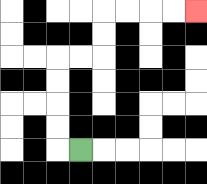{'start': '[3, 6]', 'end': '[8, 0]', 'path_directions': 'L,U,U,U,U,R,R,U,U,R,R,R,R', 'path_coordinates': '[[3, 6], [2, 6], [2, 5], [2, 4], [2, 3], [2, 2], [3, 2], [4, 2], [4, 1], [4, 0], [5, 0], [6, 0], [7, 0], [8, 0]]'}